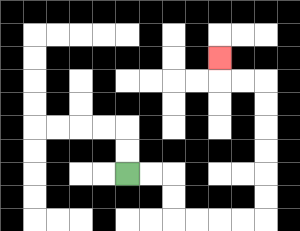{'start': '[5, 7]', 'end': '[9, 2]', 'path_directions': 'R,R,D,D,R,R,R,R,U,U,U,U,U,U,L,L,U', 'path_coordinates': '[[5, 7], [6, 7], [7, 7], [7, 8], [7, 9], [8, 9], [9, 9], [10, 9], [11, 9], [11, 8], [11, 7], [11, 6], [11, 5], [11, 4], [11, 3], [10, 3], [9, 3], [9, 2]]'}